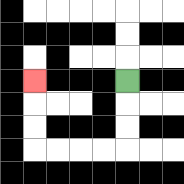{'start': '[5, 3]', 'end': '[1, 3]', 'path_directions': 'D,D,D,L,L,L,L,U,U,U', 'path_coordinates': '[[5, 3], [5, 4], [5, 5], [5, 6], [4, 6], [3, 6], [2, 6], [1, 6], [1, 5], [1, 4], [1, 3]]'}